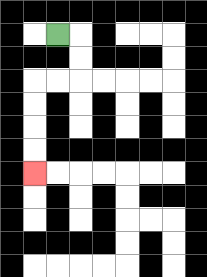{'start': '[2, 1]', 'end': '[1, 7]', 'path_directions': 'R,D,D,L,L,D,D,D,D', 'path_coordinates': '[[2, 1], [3, 1], [3, 2], [3, 3], [2, 3], [1, 3], [1, 4], [1, 5], [1, 6], [1, 7]]'}